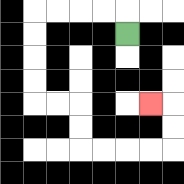{'start': '[5, 1]', 'end': '[6, 4]', 'path_directions': 'U,L,L,L,L,D,D,D,D,R,R,D,D,R,R,R,R,U,U,L', 'path_coordinates': '[[5, 1], [5, 0], [4, 0], [3, 0], [2, 0], [1, 0], [1, 1], [1, 2], [1, 3], [1, 4], [2, 4], [3, 4], [3, 5], [3, 6], [4, 6], [5, 6], [6, 6], [7, 6], [7, 5], [7, 4], [6, 4]]'}